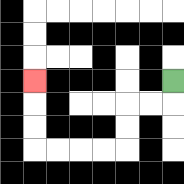{'start': '[7, 3]', 'end': '[1, 3]', 'path_directions': 'D,L,L,D,D,L,L,L,L,U,U,U', 'path_coordinates': '[[7, 3], [7, 4], [6, 4], [5, 4], [5, 5], [5, 6], [4, 6], [3, 6], [2, 6], [1, 6], [1, 5], [1, 4], [1, 3]]'}